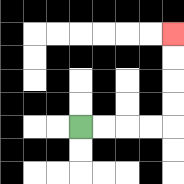{'start': '[3, 5]', 'end': '[7, 1]', 'path_directions': 'R,R,R,R,U,U,U,U', 'path_coordinates': '[[3, 5], [4, 5], [5, 5], [6, 5], [7, 5], [7, 4], [7, 3], [7, 2], [7, 1]]'}